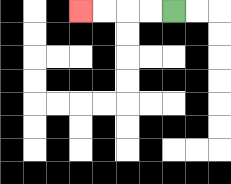{'start': '[7, 0]', 'end': '[3, 0]', 'path_directions': 'L,L,L,L', 'path_coordinates': '[[7, 0], [6, 0], [5, 0], [4, 0], [3, 0]]'}